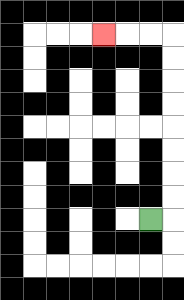{'start': '[6, 9]', 'end': '[4, 1]', 'path_directions': 'R,U,U,U,U,U,U,U,U,L,L,L', 'path_coordinates': '[[6, 9], [7, 9], [7, 8], [7, 7], [7, 6], [7, 5], [7, 4], [7, 3], [7, 2], [7, 1], [6, 1], [5, 1], [4, 1]]'}